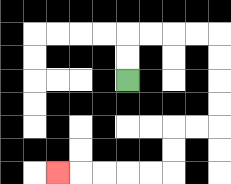{'start': '[5, 3]', 'end': '[2, 7]', 'path_directions': 'U,U,R,R,R,R,D,D,D,D,L,L,D,D,L,L,L,L,L', 'path_coordinates': '[[5, 3], [5, 2], [5, 1], [6, 1], [7, 1], [8, 1], [9, 1], [9, 2], [9, 3], [9, 4], [9, 5], [8, 5], [7, 5], [7, 6], [7, 7], [6, 7], [5, 7], [4, 7], [3, 7], [2, 7]]'}